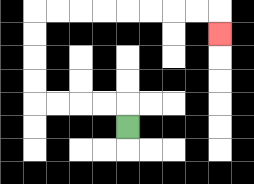{'start': '[5, 5]', 'end': '[9, 1]', 'path_directions': 'U,L,L,L,L,U,U,U,U,R,R,R,R,R,R,R,R,D', 'path_coordinates': '[[5, 5], [5, 4], [4, 4], [3, 4], [2, 4], [1, 4], [1, 3], [1, 2], [1, 1], [1, 0], [2, 0], [3, 0], [4, 0], [5, 0], [6, 0], [7, 0], [8, 0], [9, 0], [9, 1]]'}